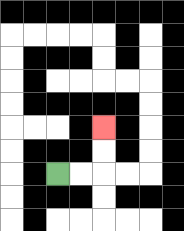{'start': '[2, 7]', 'end': '[4, 5]', 'path_directions': 'R,R,U,U', 'path_coordinates': '[[2, 7], [3, 7], [4, 7], [4, 6], [4, 5]]'}